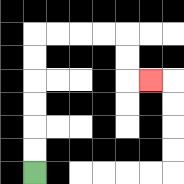{'start': '[1, 7]', 'end': '[6, 3]', 'path_directions': 'U,U,U,U,U,U,R,R,R,R,D,D,R', 'path_coordinates': '[[1, 7], [1, 6], [1, 5], [1, 4], [1, 3], [1, 2], [1, 1], [2, 1], [3, 1], [4, 1], [5, 1], [5, 2], [5, 3], [6, 3]]'}